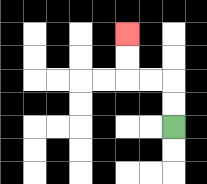{'start': '[7, 5]', 'end': '[5, 1]', 'path_directions': 'U,U,L,L,U,U', 'path_coordinates': '[[7, 5], [7, 4], [7, 3], [6, 3], [5, 3], [5, 2], [5, 1]]'}